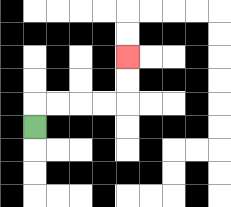{'start': '[1, 5]', 'end': '[5, 2]', 'path_directions': 'U,R,R,R,R,U,U', 'path_coordinates': '[[1, 5], [1, 4], [2, 4], [3, 4], [4, 4], [5, 4], [5, 3], [5, 2]]'}